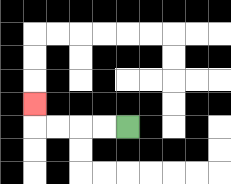{'start': '[5, 5]', 'end': '[1, 4]', 'path_directions': 'L,L,L,L,U', 'path_coordinates': '[[5, 5], [4, 5], [3, 5], [2, 5], [1, 5], [1, 4]]'}